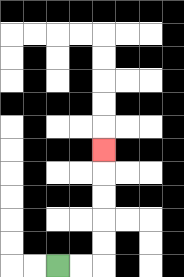{'start': '[2, 11]', 'end': '[4, 6]', 'path_directions': 'R,R,U,U,U,U,U', 'path_coordinates': '[[2, 11], [3, 11], [4, 11], [4, 10], [4, 9], [4, 8], [4, 7], [4, 6]]'}